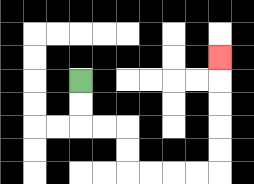{'start': '[3, 3]', 'end': '[9, 2]', 'path_directions': 'D,D,R,R,D,D,R,R,R,R,U,U,U,U,U', 'path_coordinates': '[[3, 3], [3, 4], [3, 5], [4, 5], [5, 5], [5, 6], [5, 7], [6, 7], [7, 7], [8, 7], [9, 7], [9, 6], [9, 5], [9, 4], [9, 3], [9, 2]]'}